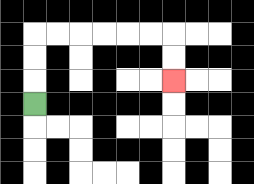{'start': '[1, 4]', 'end': '[7, 3]', 'path_directions': 'U,U,U,R,R,R,R,R,R,D,D', 'path_coordinates': '[[1, 4], [1, 3], [1, 2], [1, 1], [2, 1], [3, 1], [4, 1], [5, 1], [6, 1], [7, 1], [7, 2], [7, 3]]'}